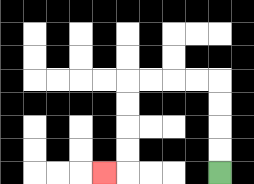{'start': '[9, 7]', 'end': '[4, 7]', 'path_directions': 'U,U,U,U,L,L,L,L,D,D,D,D,L', 'path_coordinates': '[[9, 7], [9, 6], [9, 5], [9, 4], [9, 3], [8, 3], [7, 3], [6, 3], [5, 3], [5, 4], [5, 5], [5, 6], [5, 7], [4, 7]]'}